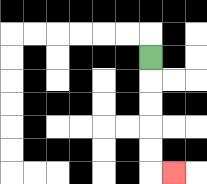{'start': '[6, 2]', 'end': '[7, 7]', 'path_directions': 'D,D,D,D,D,R', 'path_coordinates': '[[6, 2], [6, 3], [6, 4], [6, 5], [6, 6], [6, 7], [7, 7]]'}